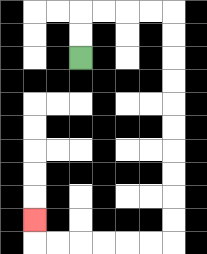{'start': '[3, 2]', 'end': '[1, 9]', 'path_directions': 'U,U,R,R,R,R,D,D,D,D,D,D,D,D,D,D,L,L,L,L,L,L,U', 'path_coordinates': '[[3, 2], [3, 1], [3, 0], [4, 0], [5, 0], [6, 0], [7, 0], [7, 1], [7, 2], [7, 3], [7, 4], [7, 5], [7, 6], [7, 7], [7, 8], [7, 9], [7, 10], [6, 10], [5, 10], [4, 10], [3, 10], [2, 10], [1, 10], [1, 9]]'}